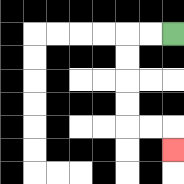{'start': '[7, 1]', 'end': '[7, 6]', 'path_directions': 'L,L,D,D,D,D,R,R,D', 'path_coordinates': '[[7, 1], [6, 1], [5, 1], [5, 2], [5, 3], [5, 4], [5, 5], [6, 5], [7, 5], [7, 6]]'}